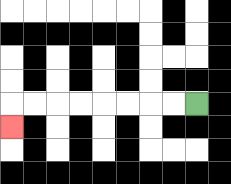{'start': '[8, 4]', 'end': '[0, 5]', 'path_directions': 'L,L,L,L,L,L,L,L,D', 'path_coordinates': '[[8, 4], [7, 4], [6, 4], [5, 4], [4, 4], [3, 4], [2, 4], [1, 4], [0, 4], [0, 5]]'}